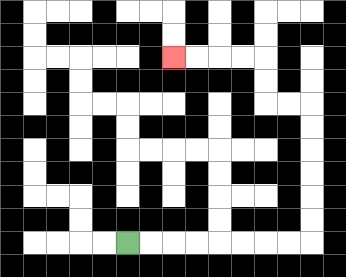{'start': '[5, 10]', 'end': '[7, 2]', 'path_directions': 'R,R,R,R,R,R,R,R,U,U,U,U,U,U,L,L,U,U,L,L,L,L', 'path_coordinates': '[[5, 10], [6, 10], [7, 10], [8, 10], [9, 10], [10, 10], [11, 10], [12, 10], [13, 10], [13, 9], [13, 8], [13, 7], [13, 6], [13, 5], [13, 4], [12, 4], [11, 4], [11, 3], [11, 2], [10, 2], [9, 2], [8, 2], [7, 2]]'}